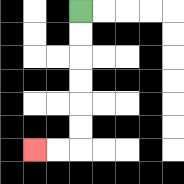{'start': '[3, 0]', 'end': '[1, 6]', 'path_directions': 'D,D,D,D,D,D,L,L', 'path_coordinates': '[[3, 0], [3, 1], [3, 2], [3, 3], [3, 4], [3, 5], [3, 6], [2, 6], [1, 6]]'}